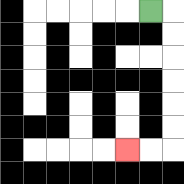{'start': '[6, 0]', 'end': '[5, 6]', 'path_directions': 'R,D,D,D,D,D,D,L,L', 'path_coordinates': '[[6, 0], [7, 0], [7, 1], [7, 2], [7, 3], [7, 4], [7, 5], [7, 6], [6, 6], [5, 6]]'}